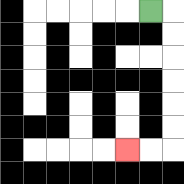{'start': '[6, 0]', 'end': '[5, 6]', 'path_directions': 'R,D,D,D,D,D,D,L,L', 'path_coordinates': '[[6, 0], [7, 0], [7, 1], [7, 2], [7, 3], [7, 4], [7, 5], [7, 6], [6, 6], [5, 6]]'}